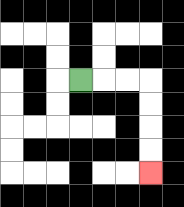{'start': '[3, 3]', 'end': '[6, 7]', 'path_directions': 'R,R,R,D,D,D,D', 'path_coordinates': '[[3, 3], [4, 3], [5, 3], [6, 3], [6, 4], [6, 5], [6, 6], [6, 7]]'}